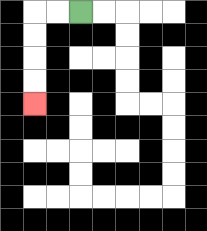{'start': '[3, 0]', 'end': '[1, 4]', 'path_directions': 'L,L,D,D,D,D', 'path_coordinates': '[[3, 0], [2, 0], [1, 0], [1, 1], [1, 2], [1, 3], [1, 4]]'}